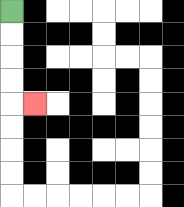{'start': '[0, 0]', 'end': '[1, 4]', 'path_directions': 'D,D,D,D,R', 'path_coordinates': '[[0, 0], [0, 1], [0, 2], [0, 3], [0, 4], [1, 4]]'}